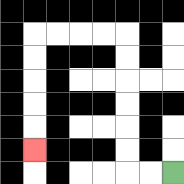{'start': '[7, 7]', 'end': '[1, 6]', 'path_directions': 'L,L,U,U,U,U,U,U,L,L,L,L,D,D,D,D,D', 'path_coordinates': '[[7, 7], [6, 7], [5, 7], [5, 6], [5, 5], [5, 4], [5, 3], [5, 2], [5, 1], [4, 1], [3, 1], [2, 1], [1, 1], [1, 2], [1, 3], [1, 4], [1, 5], [1, 6]]'}